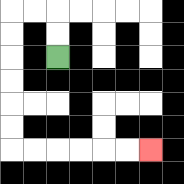{'start': '[2, 2]', 'end': '[6, 6]', 'path_directions': 'U,U,L,L,D,D,D,D,D,D,R,R,R,R,R,R', 'path_coordinates': '[[2, 2], [2, 1], [2, 0], [1, 0], [0, 0], [0, 1], [0, 2], [0, 3], [0, 4], [0, 5], [0, 6], [1, 6], [2, 6], [3, 6], [4, 6], [5, 6], [6, 6]]'}